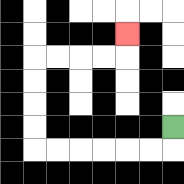{'start': '[7, 5]', 'end': '[5, 1]', 'path_directions': 'D,L,L,L,L,L,L,U,U,U,U,R,R,R,R,U', 'path_coordinates': '[[7, 5], [7, 6], [6, 6], [5, 6], [4, 6], [3, 6], [2, 6], [1, 6], [1, 5], [1, 4], [1, 3], [1, 2], [2, 2], [3, 2], [4, 2], [5, 2], [5, 1]]'}